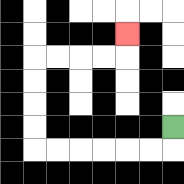{'start': '[7, 5]', 'end': '[5, 1]', 'path_directions': 'D,L,L,L,L,L,L,U,U,U,U,R,R,R,R,U', 'path_coordinates': '[[7, 5], [7, 6], [6, 6], [5, 6], [4, 6], [3, 6], [2, 6], [1, 6], [1, 5], [1, 4], [1, 3], [1, 2], [2, 2], [3, 2], [4, 2], [5, 2], [5, 1]]'}